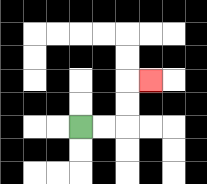{'start': '[3, 5]', 'end': '[6, 3]', 'path_directions': 'R,R,U,U,R', 'path_coordinates': '[[3, 5], [4, 5], [5, 5], [5, 4], [5, 3], [6, 3]]'}